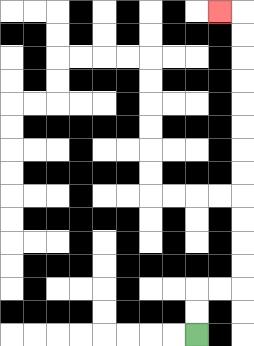{'start': '[8, 14]', 'end': '[9, 0]', 'path_directions': 'U,U,R,R,U,U,U,U,U,U,U,U,U,U,U,U,L', 'path_coordinates': '[[8, 14], [8, 13], [8, 12], [9, 12], [10, 12], [10, 11], [10, 10], [10, 9], [10, 8], [10, 7], [10, 6], [10, 5], [10, 4], [10, 3], [10, 2], [10, 1], [10, 0], [9, 0]]'}